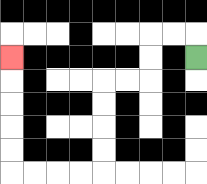{'start': '[8, 2]', 'end': '[0, 2]', 'path_directions': 'U,L,L,D,D,L,L,D,D,D,D,L,L,L,L,U,U,U,U,U', 'path_coordinates': '[[8, 2], [8, 1], [7, 1], [6, 1], [6, 2], [6, 3], [5, 3], [4, 3], [4, 4], [4, 5], [4, 6], [4, 7], [3, 7], [2, 7], [1, 7], [0, 7], [0, 6], [0, 5], [0, 4], [0, 3], [0, 2]]'}